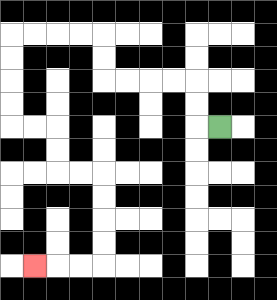{'start': '[9, 5]', 'end': '[1, 11]', 'path_directions': 'L,U,U,L,L,L,L,U,U,L,L,L,L,D,D,D,D,R,R,D,D,R,R,D,D,D,D,L,L,L', 'path_coordinates': '[[9, 5], [8, 5], [8, 4], [8, 3], [7, 3], [6, 3], [5, 3], [4, 3], [4, 2], [4, 1], [3, 1], [2, 1], [1, 1], [0, 1], [0, 2], [0, 3], [0, 4], [0, 5], [1, 5], [2, 5], [2, 6], [2, 7], [3, 7], [4, 7], [4, 8], [4, 9], [4, 10], [4, 11], [3, 11], [2, 11], [1, 11]]'}